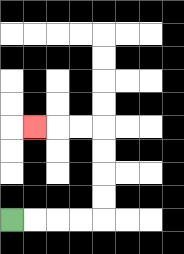{'start': '[0, 9]', 'end': '[1, 5]', 'path_directions': 'R,R,R,R,U,U,U,U,L,L,L', 'path_coordinates': '[[0, 9], [1, 9], [2, 9], [3, 9], [4, 9], [4, 8], [4, 7], [4, 6], [4, 5], [3, 5], [2, 5], [1, 5]]'}